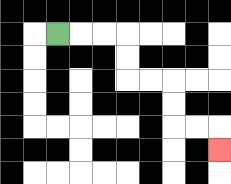{'start': '[2, 1]', 'end': '[9, 6]', 'path_directions': 'R,R,R,D,D,R,R,D,D,R,R,D', 'path_coordinates': '[[2, 1], [3, 1], [4, 1], [5, 1], [5, 2], [5, 3], [6, 3], [7, 3], [7, 4], [7, 5], [8, 5], [9, 5], [9, 6]]'}